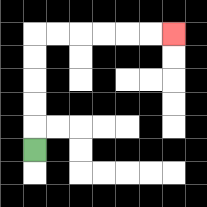{'start': '[1, 6]', 'end': '[7, 1]', 'path_directions': 'U,U,U,U,U,R,R,R,R,R,R', 'path_coordinates': '[[1, 6], [1, 5], [1, 4], [1, 3], [1, 2], [1, 1], [2, 1], [3, 1], [4, 1], [5, 1], [6, 1], [7, 1]]'}